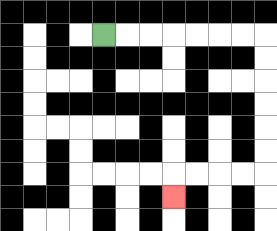{'start': '[4, 1]', 'end': '[7, 8]', 'path_directions': 'R,R,R,R,R,R,R,D,D,D,D,D,D,L,L,L,L,D', 'path_coordinates': '[[4, 1], [5, 1], [6, 1], [7, 1], [8, 1], [9, 1], [10, 1], [11, 1], [11, 2], [11, 3], [11, 4], [11, 5], [11, 6], [11, 7], [10, 7], [9, 7], [8, 7], [7, 7], [7, 8]]'}